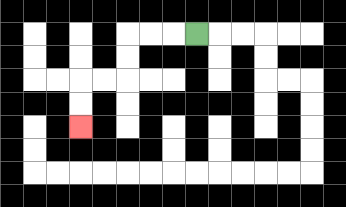{'start': '[8, 1]', 'end': '[3, 5]', 'path_directions': 'L,L,L,D,D,L,L,D,D', 'path_coordinates': '[[8, 1], [7, 1], [6, 1], [5, 1], [5, 2], [5, 3], [4, 3], [3, 3], [3, 4], [3, 5]]'}